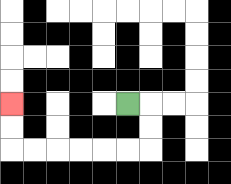{'start': '[5, 4]', 'end': '[0, 4]', 'path_directions': 'R,D,D,L,L,L,L,L,L,U,U', 'path_coordinates': '[[5, 4], [6, 4], [6, 5], [6, 6], [5, 6], [4, 6], [3, 6], [2, 6], [1, 6], [0, 6], [0, 5], [0, 4]]'}